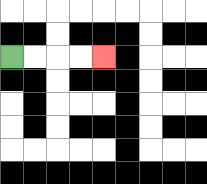{'start': '[0, 2]', 'end': '[4, 2]', 'path_directions': 'R,R,R,R', 'path_coordinates': '[[0, 2], [1, 2], [2, 2], [3, 2], [4, 2]]'}